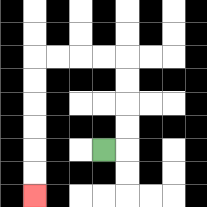{'start': '[4, 6]', 'end': '[1, 8]', 'path_directions': 'R,U,U,U,U,L,L,L,L,D,D,D,D,D,D', 'path_coordinates': '[[4, 6], [5, 6], [5, 5], [5, 4], [5, 3], [5, 2], [4, 2], [3, 2], [2, 2], [1, 2], [1, 3], [1, 4], [1, 5], [1, 6], [1, 7], [1, 8]]'}